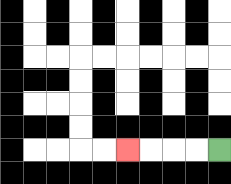{'start': '[9, 6]', 'end': '[5, 6]', 'path_directions': 'L,L,L,L', 'path_coordinates': '[[9, 6], [8, 6], [7, 6], [6, 6], [5, 6]]'}